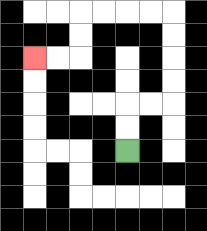{'start': '[5, 6]', 'end': '[1, 2]', 'path_directions': 'U,U,R,R,U,U,U,U,L,L,L,L,D,D,L,L', 'path_coordinates': '[[5, 6], [5, 5], [5, 4], [6, 4], [7, 4], [7, 3], [7, 2], [7, 1], [7, 0], [6, 0], [5, 0], [4, 0], [3, 0], [3, 1], [3, 2], [2, 2], [1, 2]]'}